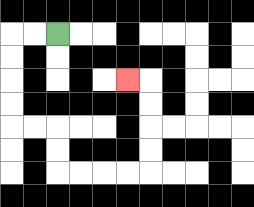{'start': '[2, 1]', 'end': '[5, 3]', 'path_directions': 'L,L,D,D,D,D,R,R,D,D,R,R,R,R,U,U,U,U,L', 'path_coordinates': '[[2, 1], [1, 1], [0, 1], [0, 2], [0, 3], [0, 4], [0, 5], [1, 5], [2, 5], [2, 6], [2, 7], [3, 7], [4, 7], [5, 7], [6, 7], [6, 6], [6, 5], [6, 4], [6, 3], [5, 3]]'}